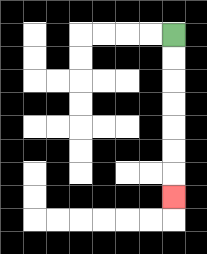{'start': '[7, 1]', 'end': '[7, 8]', 'path_directions': 'D,D,D,D,D,D,D', 'path_coordinates': '[[7, 1], [7, 2], [7, 3], [7, 4], [7, 5], [7, 6], [7, 7], [7, 8]]'}